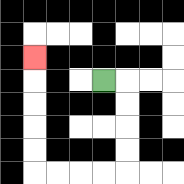{'start': '[4, 3]', 'end': '[1, 2]', 'path_directions': 'R,D,D,D,D,L,L,L,L,U,U,U,U,U', 'path_coordinates': '[[4, 3], [5, 3], [5, 4], [5, 5], [5, 6], [5, 7], [4, 7], [3, 7], [2, 7], [1, 7], [1, 6], [1, 5], [1, 4], [1, 3], [1, 2]]'}